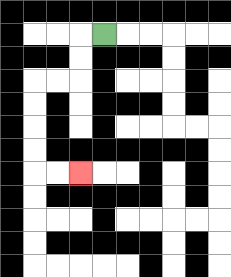{'start': '[4, 1]', 'end': '[3, 7]', 'path_directions': 'L,D,D,L,L,D,D,D,D,R,R', 'path_coordinates': '[[4, 1], [3, 1], [3, 2], [3, 3], [2, 3], [1, 3], [1, 4], [1, 5], [1, 6], [1, 7], [2, 7], [3, 7]]'}